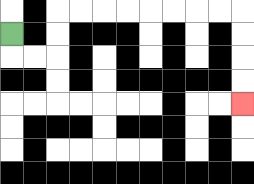{'start': '[0, 1]', 'end': '[10, 4]', 'path_directions': 'D,R,R,U,U,R,R,R,R,R,R,R,R,D,D,D,D', 'path_coordinates': '[[0, 1], [0, 2], [1, 2], [2, 2], [2, 1], [2, 0], [3, 0], [4, 0], [5, 0], [6, 0], [7, 0], [8, 0], [9, 0], [10, 0], [10, 1], [10, 2], [10, 3], [10, 4]]'}